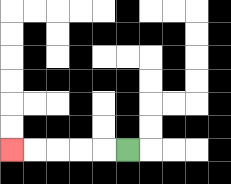{'start': '[5, 6]', 'end': '[0, 6]', 'path_directions': 'L,L,L,L,L', 'path_coordinates': '[[5, 6], [4, 6], [3, 6], [2, 6], [1, 6], [0, 6]]'}